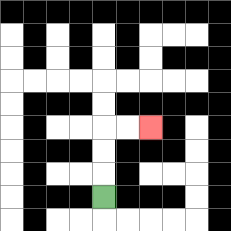{'start': '[4, 8]', 'end': '[6, 5]', 'path_directions': 'U,U,U,R,R', 'path_coordinates': '[[4, 8], [4, 7], [4, 6], [4, 5], [5, 5], [6, 5]]'}